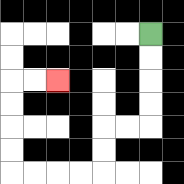{'start': '[6, 1]', 'end': '[2, 3]', 'path_directions': 'D,D,D,D,L,L,D,D,L,L,L,L,U,U,U,U,R,R', 'path_coordinates': '[[6, 1], [6, 2], [6, 3], [6, 4], [6, 5], [5, 5], [4, 5], [4, 6], [4, 7], [3, 7], [2, 7], [1, 7], [0, 7], [0, 6], [0, 5], [0, 4], [0, 3], [1, 3], [2, 3]]'}